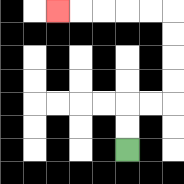{'start': '[5, 6]', 'end': '[2, 0]', 'path_directions': 'U,U,R,R,U,U,U,U,L,L,L,L,L', 'path_coordinates': '[[5, 6], [5, 5], [5, 4], [6, 4], [7, 4], [7, 3], [7, 2], [7, 1], [7, 0], [6, 0], [5, 0], [4, 0], [3, 0], [2, 0]]'}